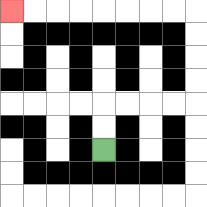{'start': '[4, 6]', 'end': '[0, 0]', 'path_directions': 'U,U,R,R,R,R,U,U,U,U,L,L,L,L,L,L,L,L', 'path_coordinates': '[[4, 6], [4, 5], [4, 4], [5, 4], [6, 4], [7, 4], [8, 4], [8, 3], [8, 2], [8, 1], [8, 0], [7, 0], [6, 0], [5, 0], [4, 0], [3, 0], [2, 0], [1, 0], [0, 0]]'}